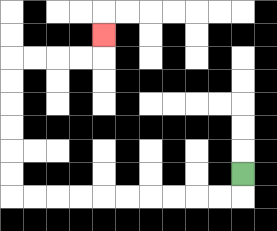{'start': '[10, 7]', 'end': '[4, 1]', 'path_directions': 'D,L,L,L,L,L,L,L,L,L,L,U,U,U,U,U,U,R,R,R,R,U', 'path_coordinates': '[[10, 7], [10, 8], [9, 8], [8, 8], [7, 8], [6, 8], [5, 8], [4, 8], [3, 8], [2, 8], [1, 8], [0, 8], [0, 7], [0, 6], [0, 5], [0, 4], [0, 3], [0, 2], [1, 2], [2, 2], [3, 2], [4, 2], [4, 1]]'}